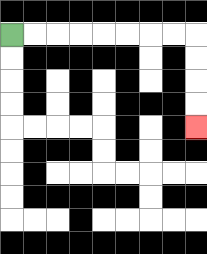{'start': '[0, 1]', 'end': '[8, 5]', 'path_directions': 'R,R,R,R,R,R,R,R,D,D,D,D', 'path_coordinates': '[[0, 1], [1, 1], [2, 1], [3, 1], [4, 1], [5, 1], [6, 1], [7, 1], [8, 1], [8, 2], [8, 3], [8, 4], [8, 5]]'}